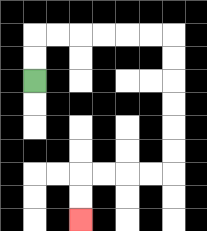{'start': '[1, 3]', 'end': '[3, 9]', 'path_directions': 'U,U,R,R,R,R,R,R,D,D,D,D,D,D,L,L,L,L,D,D', 'path_coordinates': '[[1, 3], [1, 2], [1, 1], [2, 1], [3, 1], [4, 1], [5, 1], [6, 1], [7, 1], [7, 2], [7, 3], [7, 4], [7, 5], [7, 6], [7, 7], [6, 7], [5, 7], [4, 7], [3, 7], [3, 8], [3, 9]]'}